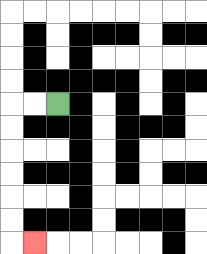{'start': '[2, 4]', 'end': '[1, 10]', 'path_directions': 'L,L,D,D,D,D,D,D,R', 'path_coordinates': '[[2, 4], [1, 4], [0, 4], [0, 5], [0, 6], [0, 7], [0, 8], [0, 9], [0, 10], [1, 10]]'}